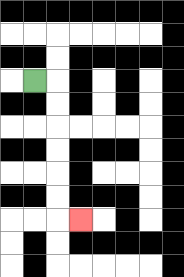{'start': '[1, 3]', 'end': '[3, 9]', 'path_directions': 'R,D,D,D,D,D,D,R', 'path_coordinates': '[[1, 3], [2, 3], [2, 4], [2, 5], [2, 6], [2, 7], [2, 8], [2, 9], [3, 9]]'}